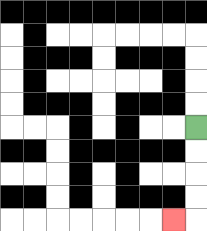{'start': '[8, 5]', 'end': '[7, 9]', 'path_directions': 'D,D,D,D,L', 'path_coordinates': '[[8, 5], [8, 6], [8, 7], [8, 8], [8, 9], [7, 9]]'}